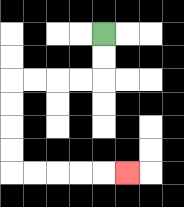{'start': '[4, 1]', 'end': '[5, 7]', 'path_directions': 'D,D,L,L,L,L,D,D,D,D,R,R,R,R,R', 'path_coordinates': '[[4, 1], [4, 2], [4, 3], [3, 3], [2, 3], [1, 3], [0, 3], [0, 4], [0, 5], [0, 6], [0, 7], [1, 7], [2, 7], [3, 7], [4, 7], [5, 7]]'}